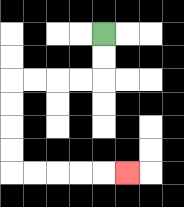{'start': '[4, 1]', 'end': '[5, 7]', 'path_directions': 'D,D,L,L,L,L,D,D,D,D,R,R,R,R,R', 'path_coordinates': '[[4, 1], [4, 2], [4, 3], [3, 3], [2, 3], [1, 3], [0, 3], [0, 4], [0, 5], [0, 6], [0, 7], [1, 7], [2, 7], [3, 7], [4, 7], [5, 7]]'}